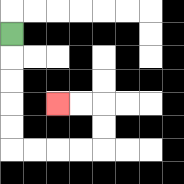{'start': '[0, 1]', 'end': '[2, 4]', 'path_directions': 'D,D,D,D,D,R,R,R,R,U,U,L,L', 'path_coordinates': '[[0, 1], [0, 2], [0, 3], [0, 4], [0, 5], [0, 6], [1, 6], [2, 6], [3, 6], [4, 6], [4, 5], [4, 4], [3, 4], [2, 4]]'}